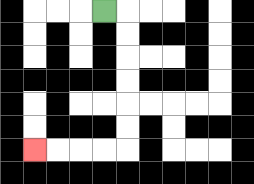{'start': '[4, 0]', 'end': '[1, 6]', 'path_directions': 'R,D,D,D,D,D,D,L,L,L,L', 'path_coordinates': '[[4, 0], [5, 0], [5, 1], [5, 2], [5, 3], [5, 4], [5, 5], [5, 6], [4, 6], [3, 6], [2, 6], [1, 6]]'}